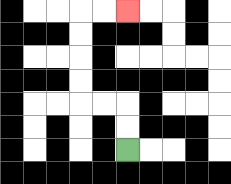{'start': '[5, 6]', 'end': '[5, 0]', 'path_directions': 'U,U,L,L,U,U,U,U,R,R', 'path_coordinates': '[[5, 6], [5, 5], [5, 4], [4, 4], [3, 4], [3, 3], [3, 2], [3, 1], [3, 0], [4, 0], [5, 0]]'}